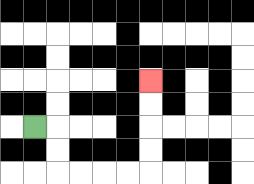{'start': '[1, 5]', 'end': '[6, 3]', 'path_directions': 'R,D,D,R,R,R,R,U,U,U,U', 'path_coordinates': '[[1, 5], [2, 5], [2, 6], [2, 7], [3, 7], [4, 7], [5, 7], [6, 7], [6, 6], [6, 5], [6, 4], [6, 3]]'}